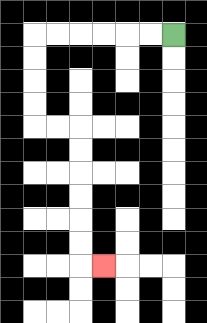{'start': '[7, 1]', 'end': '[4, 11]', 'path_directions': 'L,L,L,L,L,L,D,D,D,D,R,R,D,D,D,D,D,D,R', 'path_coordinates': '[[7, 1], [6, 1], [5, 1], [4, 1], [3, 1], [2, 1], [1, 1], [1, 2], [1, 3], [1, 4], [1, 5], [2, 5], [3, 5], [3, 6], [3, 7], [3, 8], [3, 9], [3, 10], [3, 11], [4, 11]]'}